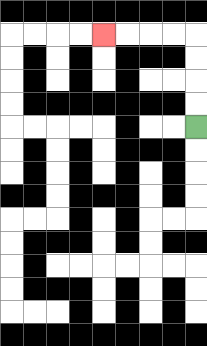{'start': '[8, 5]', 'end': '[4, 1]', 'path_directions': 'U,U,U,U,L,L,L,L', 'path_coordinates': '[[8, 5], [8, 4], [8, 3], [8, 2], [8, 1], [7, 1], [6, 1], [5, 1], [4, 1]]'}